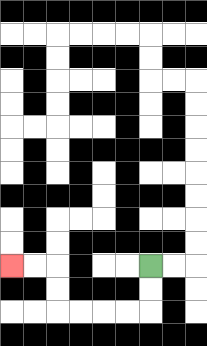{'start': '[6, 11]', 'end': '[0, 11]', 'path_directions': 'D,D,L,L,L,L,U,U,L,L', 'path_coordinates': '[[6, 11], [6, 12], [6, 13], [5, 13], [4, 13], [3, 13], [2, 13], [2, 12], [2, 11], [1, 11], [0, 11]]'}